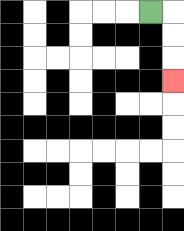{'start': '[6, 0]', 'end': '[7, 3]', 'path_directions': 'R,D,D,D', 'path_coordinates': '[[6, 0], [7, 0], [7, 1], [7, 2], [7, 3]]'}